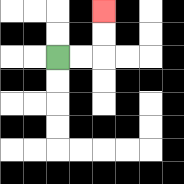{'start': '[2, 2]', 'end': '[4, 0]', 'path_directions': 'R,R,U,U', 'path_coordinates': '[[2, 2], [3, 2], [4, 2], [4, 1], [4, 0]]'}